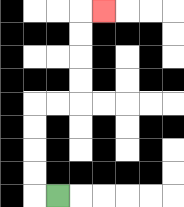{'start': '[2, 8]', 'end': '[4, 0]', 'path_directions': 'L,U,U,U,U,R,R,U,U,U,U,R', 'path_coordinates': '[[2, 8], [1, 8], [1, 7], [1, 6], [1, 5], [1, 4], [2, 4], [3, 4], [3, 3], [3, 2], [3, 1], [3, 0], [4, 0]]'}